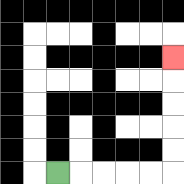{'start': '[2, 7]', 'end': '[7, 2]', 'path_directions': 'R,R,R,R,R,U,U,U,U,U', 'path_coordinates': '[[2, 7], [3, 7], [4, 7], [5, 7], [6, 7], [7, 7], [7, 6], [7, 5], [7, 4], [7, 3], [7, 2]]'}